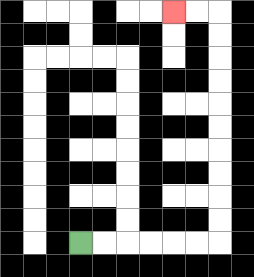{'start': '[3, 10]', 'end': '[7, 0]', 'path_directions': 'R,R,R,R,R,R,U,U,U,U,U,U,U,U,U,U,L,L', 'path_coordinates': '[[3, 10], [4, 10], [5, 10], [6, 10], [7, 10], [8, 10], [9, 10], [9, 9], [9, 8], [9, 7], [9, 6], [9, 5], [9, 4], [9, 3], [9, 2], [9, 1], [9, 0], [8, 0], [7, 0]]'}